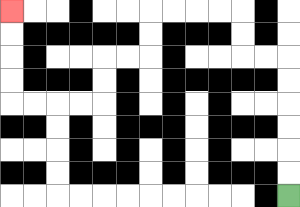{'start': '[12, 8]', 'end': '[0, 0]', 'path_directions': 'U,U,U,U,U,U,L,L,U,U,L,L,L,L,D,D,L,L,D,D,L,L,L,L,U,U,U,U', 'path_coordinates': '[[12, 8], [12, 7], [12, 6], [12, 5], [12, 4], [12, 3], [12, 2], [11, 2], [10, 2], [10, 1], [10, 0], [9, 0], [8, 0], [7, 0], [6, 0], [6, 1], [6, 2], [5, 2], [4, 2], [4, 3], [4, 4], [3, 4], [2, 4], [1, 4], [0, 4], [0, 3], [0, 2], [0, 1], [0, 0]]'}